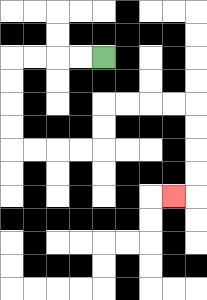{'start': '[4, 2]', 'end': '[7, 8]', 'path_directions': 'L,L,L,L,D,D,D,D,R,R,R,R,U,U,R,R,R,R,D,D,D,D,L', 'path_coordinates': '[[4, 2], [3, 2], [2, 2], [1, 2], [0, 2], [0, 3], [0, 4], [0, 5], [0, 6], [1, 6], [2, 6], [3, 6], [4, 6], [4, 5], [4, 4], [5, 4], [6, 4], [7, 4], [8, 4], [8, 5], [8, 6], [8, 7], [8, 8], [7, 8]]'}